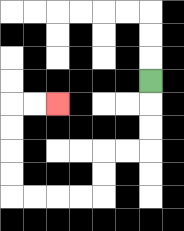{'start': '[6, 3]', 'end': '[2, 4]', 'path_directions': 'D,D,D,L,L,D,D,L,L,L,L,U,U,U,U,R,R', 'path_coordinates': '[[6, 3], [6, 4], [6, 5], [6, 6], [5, 6], [4, 6], [4, 7], [4, 8], [3, 8], [2, 8], [1, 8], [0, 8], [0, 7], [0, 6], [0, 5], [0, 4], [1, 4], [2, 4]]'}